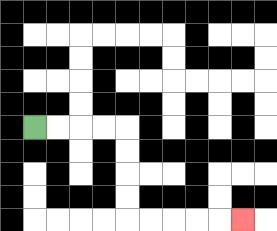{'start': '[1, 5]', 'end': '[10, 9]', 'path_directions': 'R,R,R,R,D,D,D,D,R,R,R,R,R', 'path_coordinates': '[[1, 5], [2, 5], [3, 5], [4, 5], [5, 5], [5, 6], [5, 7], [5, 8], [5, 9], [6, 9], [7, 9], [8, 9], [9, 9], [10, 9]]'}